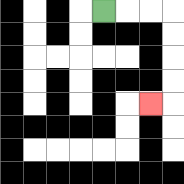{'start': '[4, 0]', 'end': '[6, 4]', 'path_directions': 'R,R,R,D,D,D,D,L', 'path_coordinates': '[[4, 0], [5, 0], [6, 0], [7, 0], [7, 1], [7, 2], [7, 3], [7, 4], [6, 4]]'}